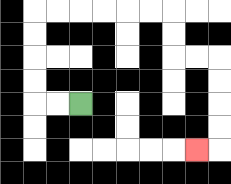{'start': '[3, 4]', 'end': '[8, 6]', 'path_directions': 'L,L,U,U,U,U,R,R,R,R,R,R,D,D,R,R,D,D,D,D,L', 'path_coordinates': '[[3, 4], [2, 4], [1, 4], [1, 3], [1, 2], [1, 1], [1, 0], [2, 0], [3, 0], [4, 0], [5, 0], [6, 0], [7, 0], [7, 1], [7, 2], [8, 2], [9, 2], [9, 3], [9, 4], [9, 5], [9, 6], [8, 6]]'}